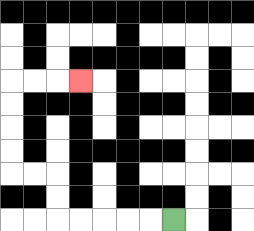{'start': '[7, 9]', 'end': '[3, 3]', 'path_directions': 'L,L,L,L,L,U,U,L,L,U,U,U,U,R,R,R', 'path_coordinates': '[[7, 9], [6, 9], [5, 9], [4, 9], [3, 9], [2, 9], [2, 8], [2, 7], [1, 7], [0, 7], [0, 6], [0, 5], [0, 4], [0, 3], [1, 3], [2, 3], [3, 3]]'}